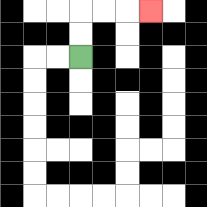{'start': '[3, 2]', 'end': '[6, 0]', 'path_directions': 'U,U,R,R,R', 'path_coordinates': '[[3, 2], [3, 1], [3, 0], [4, 0], [5, 0], [6, 0]]'}